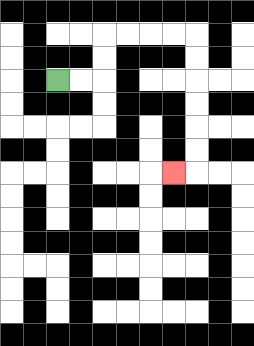{'start': '[2, 3]', 'end': '[7, 7]', 'path_directions': 'R,R,U,U,R,R,R,R,D,D,D,D,D,D,L', 'path_coordinates': '[[2, 3], [3, 3], [4, 3], [4, 2], [4, 1], [5, 1], [6, 1], [7, 1], [8, 1], [8, 2], [8, 3], [8, 4], [8, 5], [8, 6], [8, 7], [7, 7]]'}